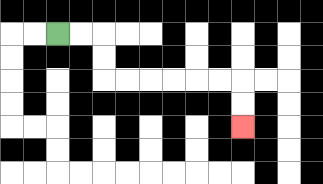{'start': '[2, 1]', 'end': '[10, 5]', 'path_directions': 'R,R,D,D,R,R,R,R,R,R,D,D', 'path_coordinates': '[[2, 1], [3, 1], [4, 1], [4, 2], [4, 3], [5, 3], [6, 3], [7, 3], [8, 3], [9, 3], [10, 3], [10, 4], [10, 5]]'}